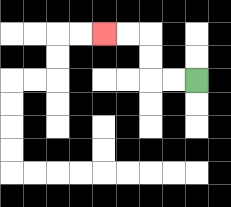{'start': '[8, 3]', 'end': '[4, 1]', 'path_directions': 'L,L,U,U,L,L', 'path_coordinates': '[[8, 3], [7, 3], [6, 3], [6, 2], [6, 1], [5, 1], [4, 1]]'}